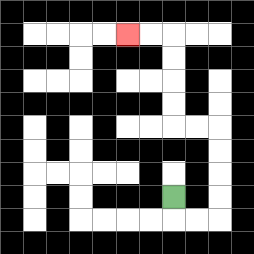{'start': '[7, 8]', 'end': '[5, 1]', 'path_directions': 'D,R,R,U,U,U,U,L,L,U,U,U,U,L,L', 'path_coordinates': '[[7, 8], [7, 9], [8, 9], [9, 9], [9, 8], [9, 7], [9, 6], [9, 5], [8, 5], [7, 5], [7, 4], [7, 3], [7, 2], [7, 1], [6, 1], [5, 1]]'}